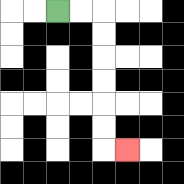{'start': '[2, 0]', 'end': '[5, 6]', 'path_directions': 'R,R,D,D,D,D,D,D,R', 'path_coordinates': '[[2, 0], [3, 0], [4, 0], [4, 1], [4, 2], [4, 3], [4, 4], [4, 5], [4, 6], [5, 6]]'}